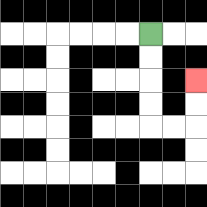{'start': '[6, 1]', 'end': '[8, 3]', 'path_directions': 'D,D,D,D,R,R,U,U', 'path_coordinates': '[[6, 1], [6, 2], [6, 3], [6, 4], [6, 5], [7, 5], [8, 5], [8, 4], [8, 3]]'}